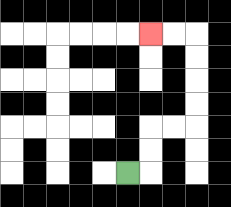{'start': '[5, 7]', 'end': '[6, 1]', 'path_directions': 'R,U,U,R,R,U,U,U,U,L,L', 'path_coordinates': '[[5, 7], [6, 7], [6, 6], [6, 5], [7, 5], [8, 5], [8, 4], [8, 3], [8, 2], [8, 1], [7, 1], [6, 1]]'}